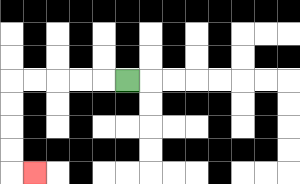{'start': '[5, 3]', 'end': '[1, 7]', 'path_directions': 'L,L,L,L,L,D,D,D,D,R', 'path_coordinates': '[[5, 3], [4, 3], [3, 3], [2, 3], [1, 3], [0, 3], [0, 4], [0, 5], [0, 6], [0, 7], [1, 7]]'}